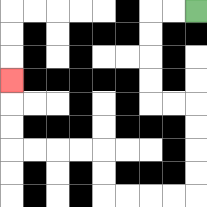{'start': '[8, 0]', 'end': '[0, 3]', 'path_directions': 'L,L,D,D,D,D,R,R,D,D,D,D,L,L,L,L,U,U,L,L,L,L,U,U,U', 'path_coordinates': '[[8, 0], [7, 0], [6, 0], [6, 1], [6, 2], [6, 3], [6, 4], [7, 4], [8, 4], [8, 5], [8, 6], [8, 7], [8, 8], [7, 8], [6, 8], [5, 8], [4, 8], [4, 7], [4, 6], [3, 6], [2, 6], [1, 6], [0, 6], [0, 5], [0, 4], [0, 3]]'}